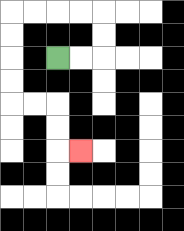{'start': '[2, 2]', 'end': '[3, 6]', 'path_directions': 'R,R,U,U,L,L,L,L,D,D,D,D,R,R,D,D,R', 'path_coordinates': '[[2, 2], [3, 2], [4, 2], [4, 1], [4, 0], [3, 0], [2, 0], [1, 0], [0, 0], [0, 1], [0, 2], [0, 3], [0, 4], [1, 4], [2, 4], [2, 5], [2, 6], [3, 6]]'}